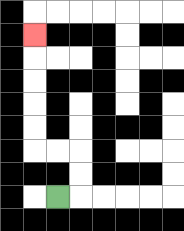{'start': '[2, 8]', 'end': '[1, 1]', 'path_directions': 'R,U,U,L,L,U,U,U,U,U', 'path_coordinates': '[[2, 8], [3, 8], [3, 7], [3, 6], [2, 6], [1, 6], [1, 5], [1, 4], [1, 3], [1, 2], [1, 1]]'}